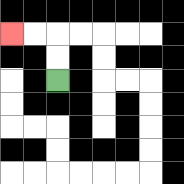{'start': '[2, 3]', 'end': '[0, 1]', 'path_directions': 'U,U,L,L', 'path_coordinates': '[[2, 3], [2, 2], [2, 1], [1, 1], [0, 1]]'}